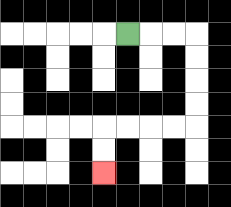{'start': '[5, 1]', 'end': '[4, 7]', 'path_directions': 'R,R,R,D,D,D,D,L,L,L,L,D,D', 'path_coordinates': '[[5, 1], [6, 1], [7, 1], [8, 1], [8, 2], [8, 3], [8, 4], [8, 5], [7, 5], [6, 5], [5, 5], [4, 5], [4, 6], [4, 7]]'}